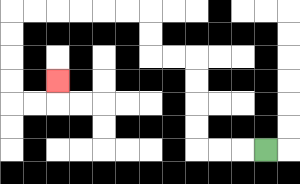{'start': '[11, 6]', 'end': '[2, 3]', 'path_directions': 'L,L,L,U,U,U,U,L,L,U,U,L,L,L,L,L,L,D,D,D,D,R,R,U', 'path_coordinates': '[[11, 6], [10, 6], [9, 6], [8, 6], [8, 5], [8, 4], [8, 3], [8, 2], [7, 2], [6, 2], [6, 1], [6, 0], [5, 0], [4, 0], [3, 0], [2, 0], [1, 0], [0, 0], [0, 1], [0, 2], [0, 3], [0, 4], [1, 4], [2, 4], [2, 3]]'}